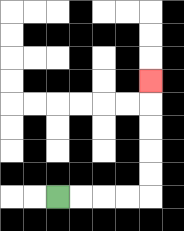{'start': '[2, 8]', 'end': '[6, 3]', 'path_directions': 'R,R,R,R,U,U,U,U,U', 'path_coordinates': '[[2, 8], [3, 8], [4, 8], [5, 8], [6, 8], [6, 7], [6, 6], [6, 5], [6, 4], [6, 3]]'}